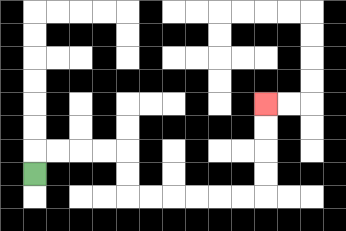{'start': '[1, 7]', 'end': '[11, 4]', 'path_directions': 'U,R,R,R,R,D,D,R,R,R,R,R,R,U,U,U,U', 'path_coordinates': '[[1, 7], [1, 6], [2, 6], [3, 6], [4, 6], [5, 6], [5, 7], [5, 8], [6, 8], [7, 8], [8, 8], [9, 8], [10, 8], [11, 8], [11, 7], [11, 6], [11, 5], [11, 4]]'}